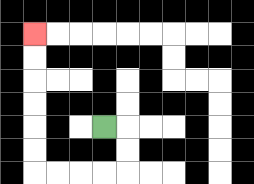{'start': '[4, 5]', 'end': '[1, 1]', 'path_directions': 'R,D,D,L,L,L,L,U,U,U,U,U,U', 'path_coordinates': '[[4, 5], [5, 5], [5, 6], [5, 7], [4, 7], [3, 7], [2, 7], [1, 7], [1, 6], [1, 5], [1, 4], [1, 3], [1, 2], [1, 1]]'}